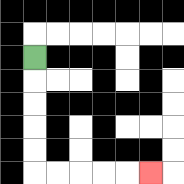{'start': '[1, 2]', 'end': '[6, 7]', 'path_directions': 'D,D,D,D,D,R,R,R,R,R', 'path_coordinates': '[[1, 2], [1, 3], [1, 4], [1, 5], [1, 6], [1, 7], [2, 7], [3, 7], [4, 7], [5, 7], [6, 7]]'}